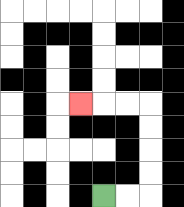{'start': '[4, 8]', 'end': '[3, 4]', 'path_directions': 'R,R,U,U,U,U,L,L,L', 'path_coordinates': '[[4, 8], [5, 8], [6, 8], [6, 7], [6, 6], [6, 5], [6, 4], [5, 4], [4, 4], [3, 4]]'}